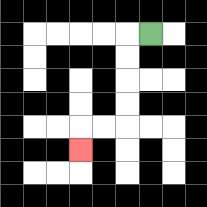{'start': '[6, 1]', 'end': '[3, 6]', 'path_directions': 'L,D,D,D,D,L,L,D', 'path_coordinates': '[[6, 1], [5, 1], [5, 2], [5, 3], [5, 4], [5, 5], [4, 5], [3, 5], [3, 6]]'}